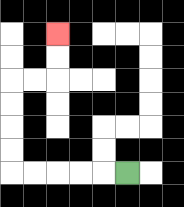{'start': '[5, 7]', 'end': '[2, 1]', 'path_directions': 'L,L,L,L,L,U,U,U,U,R,R,U,U', 'path_coordinates': '[[5, 7], [4, 7], [3, 7], [2, 7], [1, 7], [0, 7], [0, 6], [0, 5], [0, 4], [0, 3], [1, 3], [2, 3], [2, 2], [2, 1]]'}